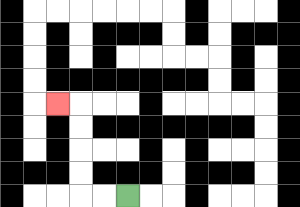{'start': '[5, 8]', 'end': '[2, 4]', 'path_directions': 'L,L,U,U,U,U,L', 'path_coordinates': '[[5, 8], [4, 8], [3, 8], [3, 7], [3, 6], [3, 5], [3, 4], [2, 4]]'}